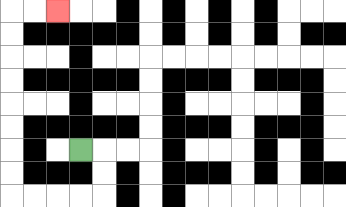{'start': '[3, 6]', 'end': '[2, 0]', 'path_directions': 'R,D,D,L,L,L,L,U,U,U,U,U,U,U,U,R,R', 'path_coordinates': '[[3, 6], [4, 6], [4, 7], [4, 8], [3, 8], [2, 8], [1, 8], [0, 8], [0, 7], [0, 6], [0, 5], [0, 4], [0, 3], [0, 2], [0, 1], [0, 0], [1, 0], [2, 0]]'}